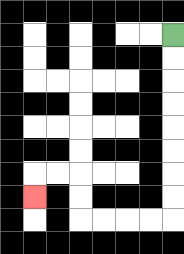{'start': '[7, 1]', 'end': '[1, 8]', 'path_directions': 'D,D,D,D,D,D,D,D,L,L,L,L,U,U,L,L,D', 'path_coordinates': '[[7, 1], [7, 2], [7, 3], [7, 4], [7, 5], [7, 6], [7, 7], [7, 8], [7, 9], [6, 9], [5, 9], [4, 9], [3, 9], [3, 8], [3, 7], [2, 7], [1, 7], [1, 8]]'}